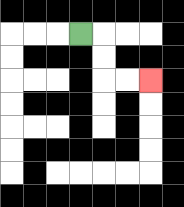{'start': '[3, 1]', 'end': '[6, 3]', 'path_directions': 'R,D,D,R,R', 'path_coordinates': '[[3, 1], [4, 1], [4, 2], [4, 3], [5, 3], [6, 3]]'}